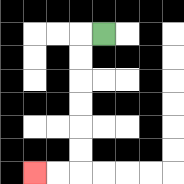{'start': '[4, 1]', 'end': '[1, 7]', 'path_directions': 'L,D,D,D,D,D,D,L,L', 'path_coordinates': '[[4, 1], [3, 1], [3, 2], [3, 3], [3, 4], [3, 5], [3, 6], [3, 7], [2, 7], [1, 7]]'}